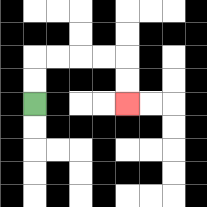{'start': '[1, 4]', 'end': '[5, 4]', 'path_directions': 'U,U,R,R,R,R,D,D', 'path_coordinates': '[[1, 4], [1, 3], [1, 2], [2, 2], [3, 2], [4, 2], [5, 2], [5, 3], [5, 4]]'}